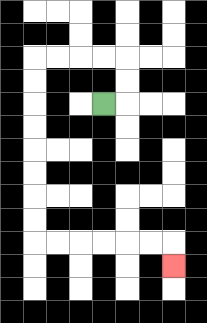{'start': '[4, 4]', 'end': '[7, 11]', 'path_directions': 'R,U,U,L,L,L,L,D,D,D,D,D,D,D,D,R,R,R,R,R,R,D', 'path_coordinates': '[[4, 4], [5, 4], [5, 3], [5, 2], [4, 2], [3, 2], [2, 2], [1, 2], [1, 3], [1, 4], [1, 5], [1, 6], [1, 7], [1, 8], [1, 9], [1, 10], [2, 10], [3, 10], [4, 10], [5, 10], [6, 10], [7, 10], [7, 11]]'}